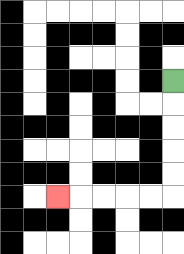{'start': '[7, 3]', 'end': '[2, 8]', 'path_directions': 'D,D,D,D,D,L,L,L,L,L', 'path_coordinates': '[[7, 3], [7, 4], [7, 5], [7, 6], [7, 7], [7, 8], [6, 8], [5, 8], [4, 8], [3, 8], [2, 8]]'}